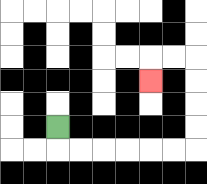{'start': '[2, 5]', 'end': '[6, 3]', 'path_directions': 'D,R,R,R,R,R,R,U,U,U,U,L,L,D', 'path_coordinates': '[[2, 5], [2, 6], [3, 6], [4, 6], [5, 6], [6, 6], [7, 6], [8, 6], [8, 5], [8, 4], [8, 3], [8, 2], [7, 2], [6, 2], [6, 3]]'}